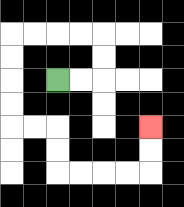{'start': '[2, 3]', 'end': '[6, 5]', 'path_directions': 'R,R,U,U,L,L,L,L,D,D,D,D,R,R,D,D,R,R,R,R,U,U', 'path_coordinates': '[[2, 3], [3, 3], [4, 3], [4, 2], [4, 1], [3, 1], [2, 1], [1, 1], [0, 1], [0, 2], [0, 3], [0, 4], [0, 5], [1, 5], [2, 5], [2, 6], [2, 7], [3, 7], [4, 7], [5, 7], [6, 7], [6, 6], [6, 5]]'}